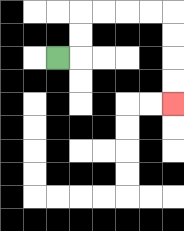{'start': '[2, 2]', 'end': '[7, 4]', 'path_directions': 'R,U,U,R,R,R,R,D,D,D,D', 'path_coordinates': '[[2, 2], [3, 2], [3, 1], [3, 0], [4, 0], [5, 0], [6, 0], [7, 0], [7, 1], [7, 2], [7, 3], [7, 4]]'}